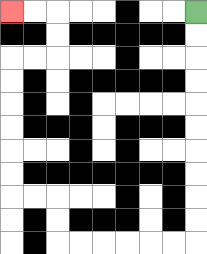{'start': '[8, 0]', 'end': '[0, 0]', 'path_directions': 'D,D,D,D,D,D,D,D,D,D,L,L,L,L,L,L,U,U,L,L,U,U,U,U,U,U,R,R,U,U,L,L', 'path_coordinates': '[[8, 0], [8, 1], [8, 2], [8, 3], [8, 4], [8, 5], [8, 6], [8, 7], [8, 8], [8, 9], [8, 10], [7, 10], [6, 10], [5, 10], [4, 10], [3, 10], [2, 10], [2, 9], [2, 8], [1, 8], [0, 8], [0, 7], [0, 6], [0, 5], [0, 4], [0, 3], [0, 2], [1, 2], [2, 2], [2, 1], [2, 0], [1, 0], [0, 0]]'}